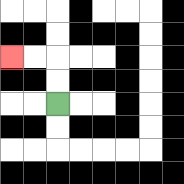{'start': '[2, 4]', 'end': '[0, 2]', 'path_directions': 'U,U,L,L', 'path_coordinates': '[[2, 4], [2, 3], [2, 2], [1, 2], [0, 2]]'}